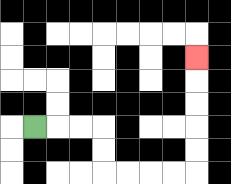{'start': '[1, 5]', 'end': '[8, 2]', 'path_directions': 'R,R,R,D,D,R,R,R,R,U,U,U,U,U', 'path_coordinates': '[[1, 5], [2, 5], [3, 5], [4, 5], [4, 6], [4, 7], [5, 7], [6, 7], [7, 7], [8, 7], [8, 6], [8, 5], [8, 4], [8, 3], [8, 2]]'}